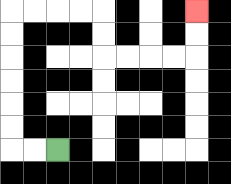{'start': '[2, 6]', 'end': '[8, 0]', 'path_directions': 'L,L,U,U,U,U,U,U,R,R,R,R,D,D,R,R,R,R,U,U', 'path_coordinates': '[[2, 6], [1, 6], [0, 6], [0, 5], [0, 4], [0, 3], [0, 2], [0, 1], [0, 0], [1, 0], [2, 0], [3, 0], [4, 0], [4, 1], [4, 2], [5, 2], [6, 2], [7, 2], [8, 2], [8, 1], [8, 0]]'}